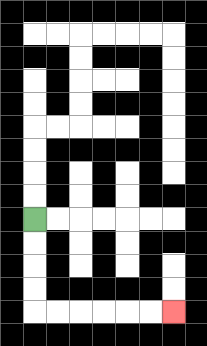{'start': '[1, 9]', 'end': '[7, 13]', 'path_directions': 'D,D,D,D,R,R,R,R,R,R', 'path_coordinates': '[[1, 9], [1, 10], [1, 11], [1, 12], [1, 13], [2, 13], [3, 13], [4, 13], [5, 13], [6, 13], [7, 13]]'}